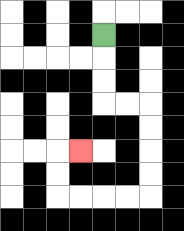{'start': '[4, 1]', 'end': '[3, 6]', 'path_directions': 'D,D,D,R,R,D,D,D,D,L,L,L,L,U,U,R', 'path_coordinates': '[[4, 1], [4, 2], [4, 3], [4, 4], [5, 4], [6, 4], [6, 5], [6, 6], [6, 7], [6, 8], [5, 8], [4, 8], [3, 8], [2, 8], [2, 7], [2, 6], [3, 6]]'}